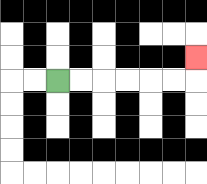{'start': '[2, 3]', 'end': '[8, 2]', 'path_directions': 'R,R,R,R,R,R,U', 'path_coordinates': '[[2, 3], [3, 3], [4, 3], [5, 3], [6, 3], [7, 3], [8, 3], [8, 2]]'}